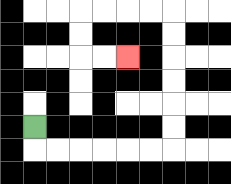{'start': '[1, 5]', 'end': '[5, 2]', 'path_directions': 'D,R,R,R,R,R,R,U,U,U,U,U,U,L,L,L,L,D,D,R,R', 'path_coordinates': '[[1, 5], [1, 6], [2, 6], [3, 6], [4, 6], [5, 6], [6, 6], [7, 6], [7, 5], [7, 4], [7, 3], [7, 2], [7, 1], [7, 0], [6, 0], [5, 0], [4, 0], [3, 0], [3, 1], [3, 2], [4, 2], [5, 2]]'}